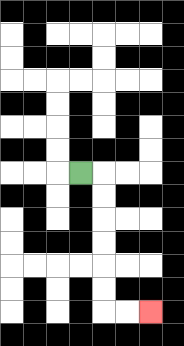{'start': '[3, 7]', 'end': '[6, 13]', 'path_directions': 'R,D,D,D,D,D,D,R,R', 'path_coordinates': '[[3, 7], [4, 7], [4, 8], [4, 9], [4, 10], [4, 11], [4, 12], [4, 13], [5, 13], [6, 13]]'}